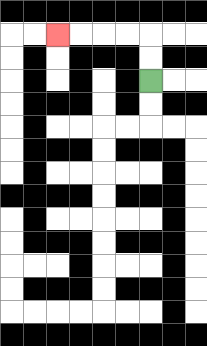{'start': '[6, 3]', 'end': '[2, 1]', 'path_directions': 'U,U,L,L,L,L', 'path_coordinates': '[[6, 3], [6, 2], [6, 1], [5, 1], [4, 1], [3, 1], [2, 1]]'}